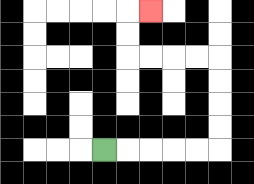{'start': '[4, 6]', 'end': '[6, 0]', 'path_directions': 'R,R,R,R,R,U,U,U,U,L,L,L,L,U,U,R', 'path_coordinates': '[[4, 6], [5, 6], [6, 6], [7, 6], [8, 6], [9, 6], [9, 5], [9, 4], [9, 3], [9, 2], [8, 2], [7, 2], [6, 2], [5, 2], [5, 1], [5, 0], [6, 0]]'}